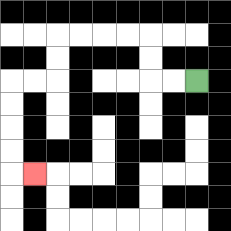{'start': '[8, 3]', 'end': '[1, 7]', 'path_directions': 'L,L,U,U,L,L,L,L,D,D,L,L,D,D,D,D,R', 'path_coordinates': '[[8, 3], [7, 3], [6, 3], [6, 2], [6, 1], [5, 1], [4, 1], [3, 1], [2, 1], [2, 2], [2, 3], [1, 3], [0, 3], [0, 4], [0, 5], [0, 6], [0, 7], [1, 7]]'}